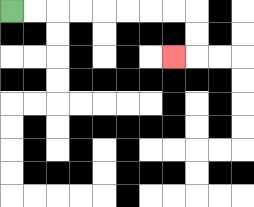{'start': '[0, 0]', 'end': '[7, 2]', 'path_directions': 'R,R,R,R,R,R,R,R,D,D,L', 'path_coordinates': '[[0, 0], [1, 0], [2, 0], [3, 0], [4, 0], [5, 0], [6, 0], [7, 0], [8, 0], [8, 1], [8, 2], [7, 2]]'}